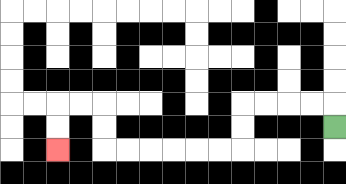{'start': '[14, 5]', 'end': '[2, 6]', 'path_directions': 'U,L,L,L,L,D,D,L,L,L,L,L,L,U,U,L,L,D,D', 'path_coordinates': '[[14, 5], [14, 4], [13, 4], [12, 4], [11, 4], [10, 4], [10, 5], [10, 6], [9, 6], [8, 6], [7, 6], [6, 6], [5, 6], [4, 6], [4, 5], [4, 4], [3, 4], [2, 4], [2, 5], [2, 6]]'}